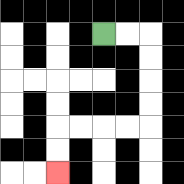{'start': '[4, 1]', 'end': '[2, 7]', 'path_directions': 'R,R,D,D,D,D,L,L,L,L,D,D', 'path_coordinates': '[[4, 1], [5, 1], [6, 1], [6, 2], [6, 3], [6, 4], [6, 5], [5, 5], [4, 5], [3, 5], [2, 5], [2, 6], [2, 7]]'}